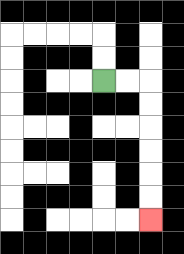{'start': '[4, 3]', 'end': '[6, 9]', 'path_directions': 'R,R,D,D,D,D,D,D', 'path_coordinates': '[[4, 3], [5, 3], [6, 3], [6, 4], [6, 5], [6, 6], [6, 7], [6, 8], [6, 9]]'}